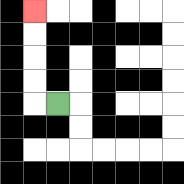{'start': '[2, 4]', 'end': '[1, 0]', 'path_directions': 'L,U,U,U,U', 'path_coordinates': '[[2, 4], [1, 4], [1, 3], [1, 2], [1, 1], [1, 0]]'}